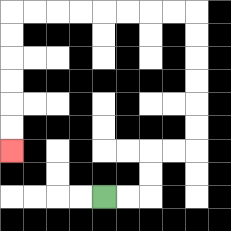{'start': '[4, 8]', 'end': '[0, 6]', 'path_directions': 'R,R,U,U,R,R,U,U,U,U,U,U,L,L,L,L,L,L,L,L,D,D,D,D,D,D', 'path_coordinates': '[[4, 8], [5, 8], [6, 8], [6, 7], [6, 6], [7, 6], [8, 6], [8, 5], [8, 4], [8, 3], [8, 2], [8, 1], [8, 0], [7, 0], [6, 0], [5, 0], [4, 0], [3, 0], [2, 0], [1, 0], [0, 0], [0, 1], [0, 2], [0, 3], [0, 4], [0, 5], [0, 6]]'}